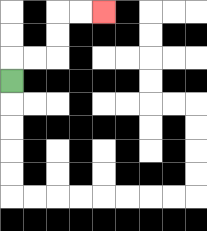{'start': '[0, 3]', 'end': '[4, 0]', 'path_directions': 'U,R,R,U,U,R,R', 'path_coordinates': '[[0, 3], [0, 2], [1, 2], [2, 2], [2, 1], [2, 0], [3, 0], [4, 0]]'}